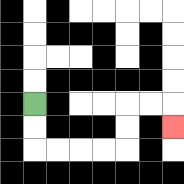{'start': '[1, 4]', 'end': '[7, 5]', 'path_directions': 'D,D,R,R,R,R,U,U,R,R,D', 'path_coordinates': '[[1, 4], [1, 5], [1, 6], [2, 6], [3, 6], [4, 6], [5, 6], [5, 5], [5, 4], [6, 4], [7, 4], [7, 5]]'}